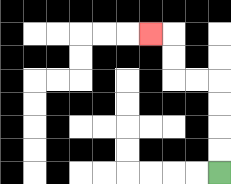{'start': '[9, 7]', 'end': '[6, 1]', 'path_directions': 'U,U,U,U,L,L,U,U,L', 'path_coordinates': '[[9, 7], [9, 6], [9, 5], [9, 4], [9, 3], [8, 3], [7, 3], [7, 2], [7, 1], [6, 1]]'}